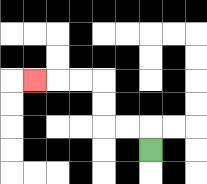{'start': '[6, 6]', 'end': '[1, 3]', 'path_directions': 'U,L,L,U,U,L,L,L', 'path_coordinates': '[[6, 6], [6, 5], [5, 5], [4, 5], [4, 4], [4, 3], [3, 3], [2, 3], [1, 3]]'}